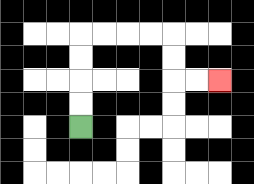{'start': '[3, 5]', 'end': '[9, 3]', 'path_directions': 'U,U,U,U,R,R,R,R,D,D,R,R', 'path_coordinates': '[[3, 5], [3, 4], [3, 3], [3, 2], [3, 1], [4, 1], [5, 1], [6, 1], [7, 1], [7, 2], [7, 3], [8, 3], [9, 3]]'}